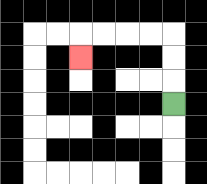{'start': '[7, 4]', 'end': '[3, 2]', 'path_directions': 'U,U,U,L,L,L,L,D', 'path_coordinates': '[[7, 4], [7, 3], [7, 2], [7, 1], [6, 1], [5, 1], [4, 1], [3, 1], [3, 2]]'}